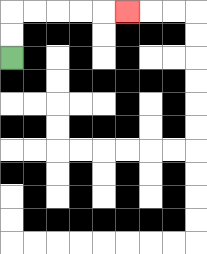{'start': '[0, 2]', 'end': '[5, 0]', 'path_directions': 'U,U,R,R,R,R,R', 'path_coordinates': '[[0, 2], [0, 1], [0, 0], [1, 0], [2, 0], [3, 0], [4, 0], [5, 0]]'}